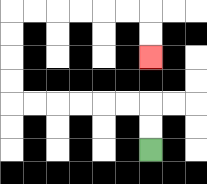{'start': '[6, 6]', 'end': '[6, 2]', 'path_directions': 'U,U,L,L,L,L,L,L,U,U,U,U,R,R,R,R,R,R,D,D', 'path_coordinates': '[[6, 6], [6, 5], [6, 4], [5, 4], [4, 4], [3, 4], [2, 4], [1, 4], [0, 4], [0, 3], [0, 2], [0, 1], [0, 0], [1, 0], [2, 0], [3, 0], [4, 0], [5, 0], [6, 0], [6, 1], [6, 2]]'}